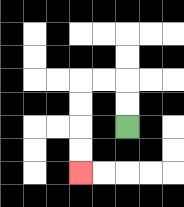{'start': '[5, 5]', 'end': '[3, 7]', 'path_directions': 'U,U,L,L,D,D,D,D', 'path_coordinates': '[[5, 5], [5, 4], [5, 3], [4, 3], [3, 3], [3, 4], [3, 5], [3, 6], [3, 7]]'}